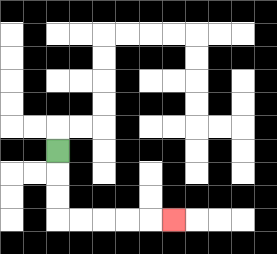{'start': '[2, 6]', 'end': '[7, 9]', 'path_directions': 'D,D,D,R,R,R,R,R', 'path_coordinates': '[[2, 6], [2, 7], [2, 8], [2, 9], [3, 9], [4, 9], [5, 9], [6, 9], [7, 9]]'}